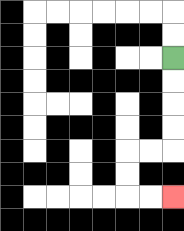{'start': '[7, 2]', 'end': '[7, 8]', 'path_directions': 'D,D,D,D,L,L,D,D,R,R', 'path_coordinates': '[[7, 2], [7, 3], [7, 4], [7, 5], [7, 6], [6, 6], [5, 6], [5, 7], [5, 8], [6, 8], [7, 8]]'}